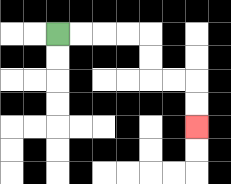{'start': '[2, 1]', 'end': '[8, 5]', 'path_directions': 'R,R,R,R,D,D,R,R,D,D', 'path_coordinates': '[[2, 1], [3, 1], [4, 1], [5, 1], [6, 1], [6, 2], [6, 3], [7, 3], [8, 3], [8, 4], [8, 5]]'}